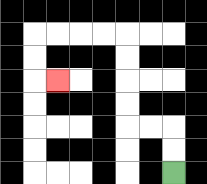{'start': '[7, 7]', 'end': '[2, 3]', 'path_directions': 'U,U,L,L,U,U,U,U,L,L,L,L,D,D,R', 'path_coordinates': '[[7, 7], [7, 6], [7, 5], [6, 5], [5, 5], [5, 4], [5, 3], [5, 2], [5, 1], [4, 1], [3, 1], [2, 1], [1, 1], [1, 2], [1, 3], [2, 3]]'}